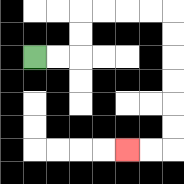{'start': '[1, 2]', 'end': '[5, 6]', 'path_directions': 'R,R,U,U,R,R,R,R,D,D,D,D,D,D,L,L', 'path_coordinates': '[[1, 2], [2, 2], [3, 2], [3, 1], [3, 0], [4, 0], [5, 0], [6, 0], [7, 0], [7, 1], [7, 2], [7, 3], [7, 4], [7, 5], [7, 6], [6, 6], [5, 6]]'}